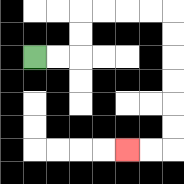{'start': '[1, 2]', 'end': '[5, 6]', 'path_directions': 'R,R,U,U,R,R,R,R,D,D,D,D,D,D,L,L', 'path_coordinates': '[[1, 2], [2, 2], [3, 2], [3, 1], [3, 0], [4, 0], [5, 0], [6, 0], [7, 0], [7, 1], [7, 2], [7, 3], [7, 4], [7, 5], [7, 6], [6, 6], [5, 6]]'}